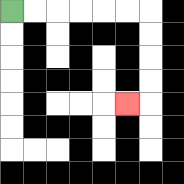{'start': '[0, 0]', 'end': '[5, 4]', 'path_directions': 'R,R,R,R,R,R,D,D,D,D,L', 'path_coordinates': '[[0, 0], [1, 0], [2, 0], [3, 0], [4, 0], [5, 0], [6, 0], [6, 1], [6, 2], [6, 3], [6, 4], [5, 4]]'}